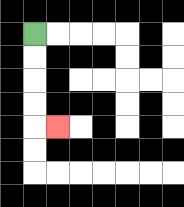{'start': '[1, 1]', 'end': '[2, 5]', 'path_directions': 'D,D,D,D,R', 'path_coordinates': '[[1, 1], [1, 2], [1, 3], [1, 4], [1, 5], [2, 5]]'}